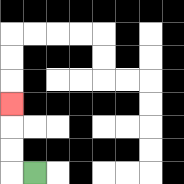{'start': '[1, 7]', 'end': '[0, 4]', 'path_directions': 'L,U,U,U', 'path_coordinates': '[[1, 7], [0, 7], [0, 6], [0, 5], [0, 4]]'}